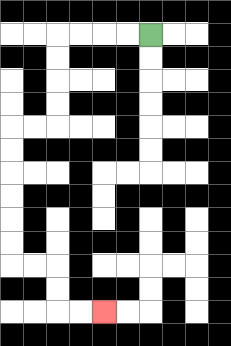{'start': '[6, 1]', 'end': '[4, 13]', 'path_directions': 'L,L,L,L,D,D,D,D,L,L,D,D,D,D,D,D,R,R,D,D,R,R', 'path_coordinates': '[[6, 1], [5, 1], [4, 1], [3, 1], [2, 1], [2, 2], [2, 3], [2, 4], [2, 5], [1, 5], [0, 5], [0, 6], [0, 7], [0, 8], [0, 9], [0, 10], [0, 11], [1, 11], [2, 11], [2, 12], [2, 13], [3, 13], [4, 13]]'}